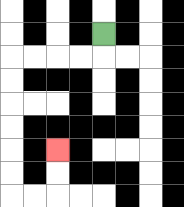{'start': '[4, 1]', 'end': '[2, 6]', 'path_directions': 'D,L,L,L,L,D,D,D,D,D,D,R,R,U,U', 'path_coordinates': '[[4, 1], [4, 2], [3, 2], [2, 2], [1, 2], [0, 2], [0, 3], [0, 4], [0, 5], [0, 6], [0, 7], [0, 8], [1, 8], [2, 8], [2, 7], [2, 6]]'}